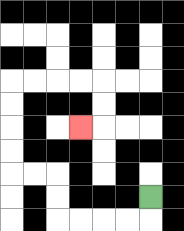{'start': '[6, 8]', 'end': '[3, 5]', 'path_directions': 'D,L,L,L,L,U,U,L,L,U,U,U,U,R,R,R,R,D,D,L', 'path_coordinates': '[[6, 8], [6, 9], [5, 9], [4, 9], [3, 9], [2, 9], [2, 8], [2, 7], [1, 7], [0, 7], [0, 6], [0, 5], [0, 4], [0, 3], [1, 3], [2, 3], [3, 3], [4, 3], [4, 4], [4, 5], [3, 5]]'}